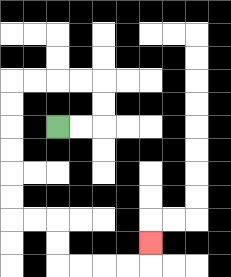{'start': '[2, 5]', 'end': '[6, 10]', 'path_directions': 'R,R,U,U,L,L,L,L,D,D,D,D,D,D,R,R,D,D,R,R,R,R,U', 'path_coordinates': '[[2, 5], [3, 5], [4, 5], [4, 4], [4, 3], [3, 3], [2, 3], [1, 3], [0, 3], [0, 4], [0, 5], [0, 6], [0, 7], [0, 8], [0, 9], [1, 9], [2, 9], [2, 10], [2, 11], [3, 11], [4, 11], [5, 11], [6, 11], [6, 10]]'}